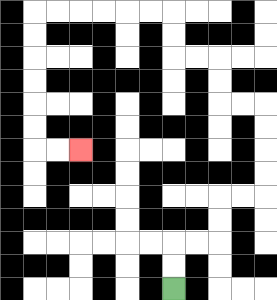{'start': '[7, 12]', 'end': '[3, 6]', 'path_directions': 'U,U,R,R,U,U,R,R,U,U,U,U,L,L,U,U,L,L,U,U,L,L,L,L,L,L,D,D,D,D,D,D,R,R', 'path_coordinates': '[[7, 12], [7, 11], [7, 10], [8, 10], [9, 10], [9, 9], [9, 8], [10, 8], [11, 8], [11, 7], [11, 6], [11, 5], [11, 4], [10, 4], [9, 4], [9, 3], [9, 2], [8, 2], [7, 2], [7, 1], [7, 0], [6, 0], [5, 0], [4, 0], [3, 0], [2, 0], [1, 0], [1, 1], [1, 2], [1, 3], [1, 4], [1, 5], [1, 6], [2, 6], [3, 6]]'}